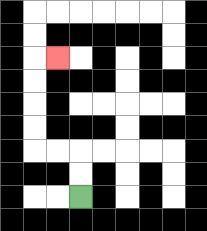{'start': '[3, 8]', 'end': '[2, 2]', 'path_directions': 'U,U,L,L,U,U,U,U,R', 'path_coordinates': '[[3, 8], [3, 7], [3, 6], [2, 6], [1, 6], [1, 5], [1, 4], [1, 3], [1, 2], [2, 2]]'}